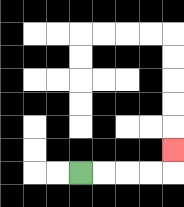{'start': '[3, 7]', 'end': '[7, 6]', 'path_directions': 'R,R,R,R,U', 'path_coordinates': '[[3, 7], [4, 7], [5, 7], [6, 7], [7, 7], [7, 6]]'}